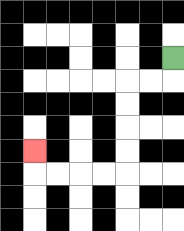{'start': '[7, 2]', 'end': '[1, 6]', 'path_directions': 'D,L,L,D,D,D,D,L,L,L,L,U', 'path_coordinates': '[[7, 2], [7, 3], [6, 3], [5, 3], [5, 4], [5, 5], [5, 6], [5, 7], [4, 7], [3, 7], [2, 7], [1, 7], [1, 6]]'}